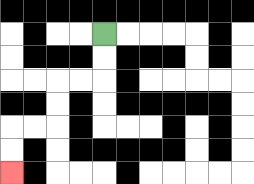{'start': '[4, 1]', 'end': '[0, 7]', 'path_directions': 'D,D,L,L,D,D,L,L,D,D', 'path_coordinates': '[[4, 1], [4, 2], [4, 3], [3, 3], [2, 3], [2, 4], [2, 5], [1, 5], [0, 5], [0, 6], [0, 7]]'}